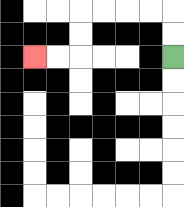{'start': '[7, 2]', 'end': '[1, 2]', 'path_directions': 'U,U,L,L,L,L,D,D,L,L', 'path_coordinates': '[[7, 2], [7, 1], [7, 0], [6, 0], [5, 0], [4, 0], [3, 0], [3, 1], [3, 2], [2, 2], [1, 2]]'}